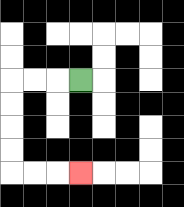{'start': '[3, 3]', 'end': '[3, 7]', 'path_directions': 'L,L,L,D,D,D,D,R,R,R', 'path_coordinates': '[[3, 3], [2, 3], [1, 3], [0, 3], [0, 4], [0, 5], [0, 6], [0, 7], [1, 7], [2, 7], [3, 7]]'}